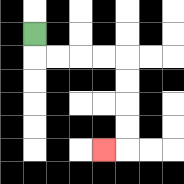{'start': '[1, 1]', 'end': '[4, 6]', 'path_directions': 'D,R,R,R,R,D,D,D,D,L', 'path_coordinates': '[[1, 1], [1, 2], [2, 2], [3, 2], [4, 2], [5, 2], [5, 3], [5, 4], [5, 5], [5, 6], [4, 6]]'}